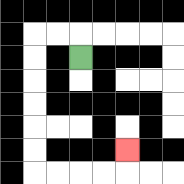{'start': '[3, 2]', 'end': '[5, 6]', 'path_directions': 'U,L,L,D,D,D,D,D,D,R,R,R,R,U', 'path_coordinates': '[[3, 2], [3, 1], [2, 1], [1, 1], [1, 2], [1, 3], [1, 4], [1, 5], [1, 6], [1, 7], [2, 7], [3, 7], [4, 7], [5, 7], [5, 6]]'}